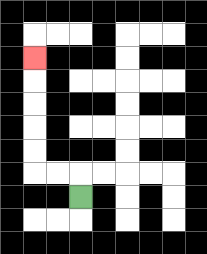{'start': '[3, 8]', 'end': '[1, 2]', 'path_directions': 'U,L,L,U,U,U,U,U', 'path_coordinates': '[[3, 8], [3, 7], [2, 7], [1, 7], [1, 6], [1, 5], [1, 4], [1, 3], [1, 2]]'}